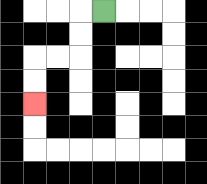{'start': '[4, 0]', 'end': '[1, 4]', 'path_directions': 'L,D,D,L,L,D,D', 'path_coordinates': '[[4, 0], [3, 0], [3, 1], [3, 2], [2, 2], [1, 2], [1, 3], [1, 4]]'}